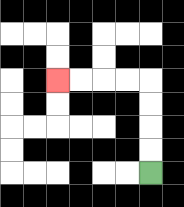{'start': '[6, 7]', 'end': '[2, 3]', 'path_directions': 'U,U,U,U,L,L,L,L', 'path_coordinates': '[[6, 7], [6, 6], [6, 5], [6, 4], [6, 3], [5, 3], [4, 3], [3, 3], [2, 3]]'}